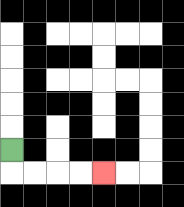{'start': '[0, 6]', 'end': '[4, 7]', 'path_directions': 'D,R,R,R,R', 'path_coordinates': '[[0, 6], [0, 7], [1, 7], [2, 7], [3, 7], [4, 7]]'}